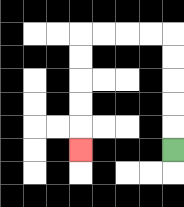{'start': '[7, 6]', 'end': '[3, 6]', 'path_directions': 'U,U,U,U,U,L,L,L,L,D,D,D,D,D', 'path_coordinates': '[[7, 6], [7, 5], [7, 4], [7, 3], [7, 2], [7, 1], [6, 1], [5, 1], [4, 1], [3, 1], [3, 2], [3, 3], [3, 4], [3, 5], [3, 6]]'}